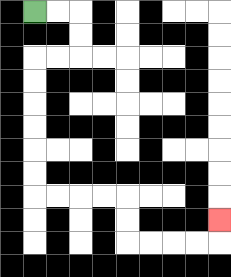{'start': '[1, 0]', 'end': '[9, 9]', 'path_directions': 'R,R,D,D,L,L,D,D,D,D,D,D,R,R,R,R,D,D,R,R,R,R,U', 'path_coordinates': '[[1, 0], [2, 0], [3, 0], [3, 1], [3, 2], [2, 2], [1, 2], [1, 3], [1, 4], [1, 5], [1, 6], [1, 7], [1, 8], [2, 8], [3, 8], [4, 8], [5, 8], [5, 9], [5, 10], [6, 10], [7, 10], [8, 10], [9, 10], [9, 9]]'}